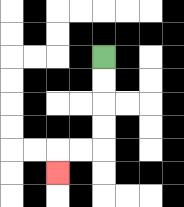{'start': '[4, 2]', 'end': '[2, 7]', 'path_directions': 'D,D,D,D,L,L,D', 'path_coordinates': '[[4, 2], [4, 3], [4, 4], [4, 5], [4, 6], [3, 6], [2, 6], [2, 7]]'}